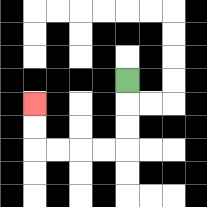{'start': '[5, 3]', 'end': '[1, 4]', 'path_directions': 'D,D,D,L,L,L,L,U,U', 'path_coordinates': '[[5, 3], [5, 4], [5, 5], [5, 6], [4, 6], [3, 6], [2, 6], [1, 6], [1, 5], [1, 4]]'}